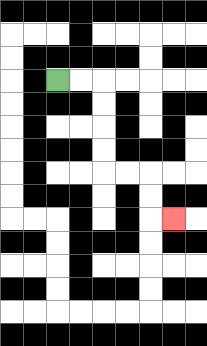{'start': '[2, 3]', 'end': '[7, 9]', 'path_directions': 'R,R,D,D,D,D,R,R,D,D,R', 'path_coordinates': '[[2, 3], [3, 3], [4, 3], [4, 4], [4, 5], [4, 6], [4, 7], [5, 7], [6, 7], [6, 8], [6, 9], [7, 9]]'}